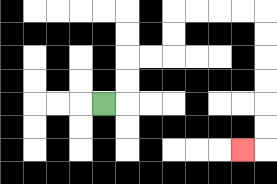{'start': '[4, 4]', 'end': '[10, 6]', 'path_directions': 'R,U,U,R,R,U,U,R,R,R,R,D,D,D,D,D,D,L', 'path_coordinates': '[[4, 4], [5, 4], [5, 3], [5, 2], [6, 2], [7, 2], [7, 1], [7, 0], [8, 0], [9, 0], [10, 0], [11, 0], [11, 1], [11, 2], [11, 3], [11, 4], [11, 5], [11, 6], [10, 6]]'}